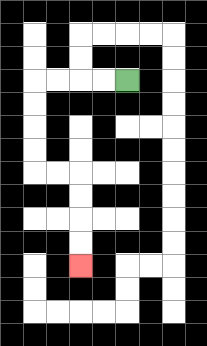{'start': '[5, 3]', 'end': '[3, 11]', 'path_directions': 'L,L,L,L,D,D,D,D,R,R,D,D,D,D', 'path_coordinates': '[[5, 3], [4, 3], [3, 3], [2, 3], [1, 3], [1, 4], [1, 5], [1, 6], [1, 7], [2, 7], [3, 7], [3, 8], [3, 9], [3, 10], [3, 11]]'}